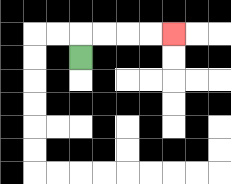{'start': '[3, 2]', 'end': '[7, 1]', 'path_directions': 'U,R,R,R,R', 'path_coordinates': '[[3, 2], [3, 1], [4, 1], [5, 1], [6, 1], [7, 1]]'}